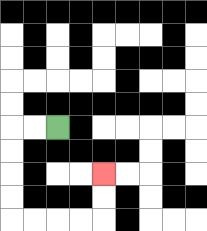{'start': '[2, 5]', 'end': '[4, 7]', 'path_directions': 'L,L,D,D,D,D,R,R,R,R,U,U', 'path_coordinates': '[[2, 5], [1, 5], [0, 5], [0, 6], [0, 7], [0, 8], [0, 9], [1, 9], [2, 9], [3, 9], [4, 9], [4, 8], [4, 7]]'}